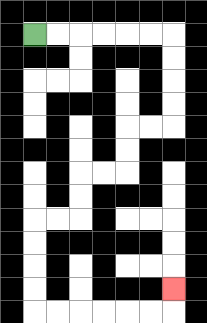{'start': '[1, 1]', 'end': '[7, 12]', 'path_directions': 'R,R,R,R,R,R,D,D,D,D,L,L,D,D,L,L,D,D,L,L,D,D,D,D,R,R,R,R,R,R,U', 'path_coordinates': '[[1, 1], [2, 1], [3, 1], [4, 1], [5, 1], [6, 1], [7, 1], [7, 2], [7, 3], [7, 4], [7, 5], [6, 5], [5, 5], [5, 6], [5, 7], [4, 7], [3, 7], [3, 8], [3, 9], [2, 9], [1, 9], [1, 10], [1, 11], [1, 12], [1, 13], [2, 13], [3, 13], [4, 13], [5, 13], [6, 13], [7, 13], [7, 12]]'}